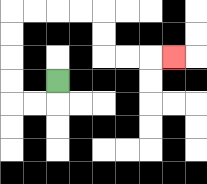{'start': '[2, 3]', 'end': '[7, 2]', 'path_directions': 'D,L,L,U,U,U,U,R,R,R,R,D,D,R,R,R', 'path_coordinates': '[[2, 3], [2, 4], [1, 4], [0, 4], [0, 3], [0, 2], [0, 1], [0, 0], [1, 0], [2, 0], [3, 0], [4, 0], [4, 1], [4, 2], [5, 2], [6, 2], [7, 2]]'}